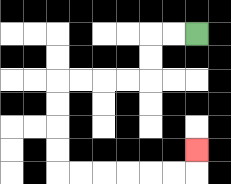{'start': '[8, 1]', 'end': '[8, 6]', 'path_directions': 'L,L,D,D,L,L,L,L,D,D,D,D,R,R,R,R,R,R,U', 'path_coordinates': '[[8, 1], [7, 1], [6, 1], [6, 2], [6, 3], [5, 3], [4, 3], [3, 3], [2, 3], [2, 4], [2, 5], [2, 6], [2, 7], [3, 7], [4, 7], [5, 7], [6, 7], [7, 7], [8, 7], [8, 6]]'}